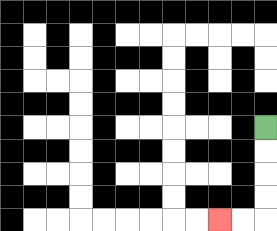{'start': '[11, 5]', 'end': '[9, 9]', 'path_directions': 'D,D,D,D,L,L', 'path_coordinates': '[[11, 5], [11, 6], [11, 7], [11, 8], [11, 9], [10, 9], [9, 9]]'}